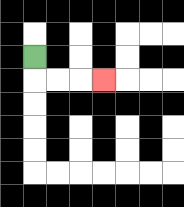{'start': '[1, 2]', 'end': '[4, 3]', 'path_directions': 'D,R,R,R', 'path_coordinates': '[[1, 2], [1, 3], [2, 3], [3, 3], [4, 3]]'}